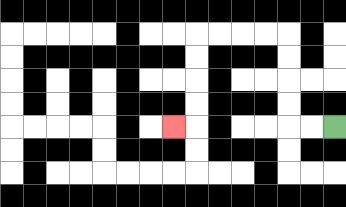{'start': '[14, 5]', 'end': '[7, 5]', 'path_directions': 'L,L,U,U,U,U,L,L,L,L,D,D,D,D,L', 'path_coordinates': '[[14, 5], [13, 5], [12, 5], [12, 4], [12, 3], [12, 2], [12, 1], [11, 1], [10, 1], [9, 1], [8, 1], [8, 2], [8, 3], [8, 4], [8, 5], [7, 5]]'}